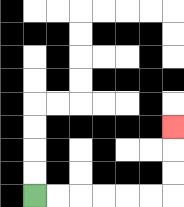{'start': '[1, 8]', 'end': '[7, 5]', 'path_directions': 'R,R,R,R,R,R,U,U,U', 'path_coordinates': '[[1, 8], [2, 8], [3, 8], [4, 8], [5, 8], [6, 8], [7, 8], [7, 7], [7, 6], [7, 5]]'}